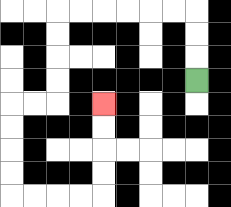{'start': '[8, 3]', 'end': '[4, 4]', 'path_directions': 'U,U,U,L,L,L,L,L,L,D,D,D,D,L,L,D,D,D,D,R,R,R,R,U,U,U,U', 'path_coordinates': '[[8, 3], [8, 2], [8, 1], [8, 0], [7, 0], [6, 0], [5, 0], [4, 0], [3, 0], [2, 0], [2, 1], [2, 2], [2, 3], [2, 4], [1, 4], [0, 4], [0, 5], [0, 6], [0, 7], [0, 8], [1, 8], [2, 8], [3, 8], [4, 8], [4, 7], [4, 6], [4, 5], [4, 4]]'}